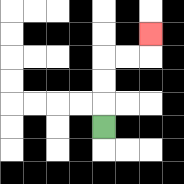{'start': '[4, 5]', 'end': '[6, 1]', 'path_directions': 'U,U,U,R,R,U', 'path_coordinates': '[[4, 5], [4, 4], [4, 3], [4, 2], [5, 2], [6, 2], [6, 1]]'}